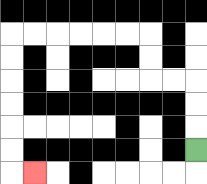{'start': '[8, 6]', 'end': '[1, 7]', 'path_directions': 'U,U,U,L,L,U,U,L,L,L,L,L,L,D,D,D,D,D,D,R', 'path_coordinates': '[[8, 6], [8, 5], [8, 4], [8, 3], [7, 3], [6, 3], [6, 2], [6, 1], [5, 1], [4, 1], [3, 1], [2, 1], [1, 1], [0, 1], [0, 2], [0, 3], [0, 4], [0, 5], [0, 6], [0, 7], [1, 7]]'}